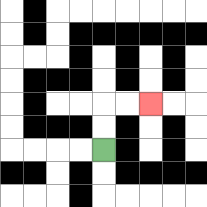{'start': '[4, 6]', 'end': '[6, 4]', 'path_directions': 'U,U,R,R', 'path_coordinates': '[[4, 6], [4, 5], [4, 4], [5, 4], [6, 4]]'}